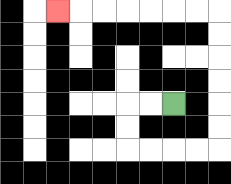{'start': '[7, 4]', 'end': '[2, 0]', 'path_directions': 'L,L,D,D,R,R,R,R,U,U,U,U,U,U,L,L,L,L,L,L,L', 'path_coordinates': '[[7, 4], [6, 4], [5, 4], [5, 5], [5, 6], [6, 6], [7, 6], [8, 6], [9, 6], [9, 5], [9, 4], [9, 3], [9, 2], [9, 1], [9, 0], [8, 0], [7, 0], [6, 0], [5, 0], [4, 0], [3, 0], [2, 0]]'}